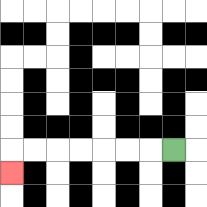{'start': '[7, 6]', 'end': '[0, 7]', 'path_directions': 'L,L,L,L,L,L,L,D', 'path_coordinates': '[[7, 6], [6, 6], [5, 6], [4, 6], [3, 6], [2, 6], [1, 6], [0, 6], [0, 7]]'}